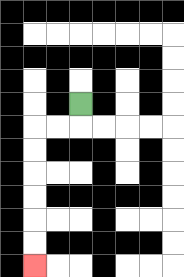{'start': '[3, 4]', 'end': '[1, 11]', 'path_directions': 'D,L,L,D,D,D,D,D,D', 'path_coordinates': '[[3, 4], [3, 5], [2, 5], [1, 5], [1, 6], [1, 7], [1, 8], [1, 9], [1, 10], [1, 11]]'}